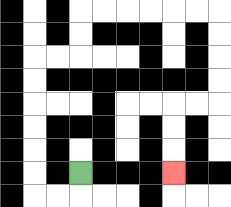{'start': '[3, 7]', 'end': '[7, 7]', 'path_directions': 'D,L,L,U,U,U,U,U,U,R,R,U,U,R,R,R,R,R,R,D,D,D,D,L,L,D,D,D', 'path_coordinates': '[[3, 7], [3, 8], [2, 8], [1, 8], [1, 7], [1, 6], [1, 5], [1, 4], [1, 3], [1, 2], [2, 2], [3, 2], [3, 1], [3, 0], [4, 0], [5, 0], [6, 0], [7, 0], [8, 0], [9, 0], [9, 1], [9, 2], [9, 3], [9, 4], [8, 4], [7, 4], [7, 5], [7, 6], [7, 7]]'}